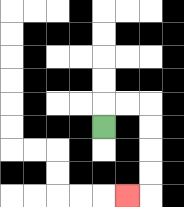{'start': '[4, 5]', 'end': '[5, 8]', 'path_directions': 'U,R,R,D,D,D,D,L', 'path_coordinates': '[[4, 5], [4, 4], [5, 4], [6, 4], [6, 5], [6, 6], [6, 7], [6, 8], [5, 8]]'}